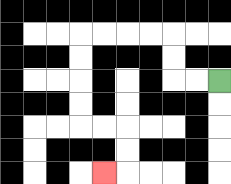{'start': '[9, 3]', 'end': '[4, 7]', 'path_directions': 'L,L,U,U,L,L,L,L,D,D,D,D,R,R,D,D,L', 'path_coordinates': '[[9, 3], [8, 3], [7, 3], [7, 2], [7, 1], [6, 1], [5, 1], [4, 1], [3, 1], [3, 2], [3, 3], [3, 4], [3, 5], [4, 5], [5, 5], [5, 6], [5, 7], [4, 7]]'}